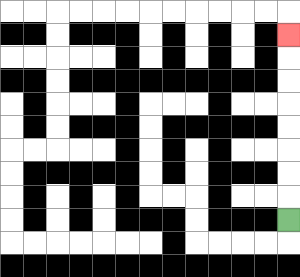{'start': '[12, 9]', 'end': '[12, 1]', 'path_directions': 'U,U,U,U,U,U,U,U', 'path_coordinates': '[[12, 9], [12, 8], [12, 7], [12, 6], [12, 5], [12, 4], [12, 3], [12, 2], [12, 1]]'}